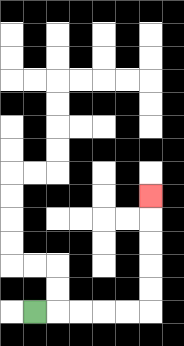{'start': '[1, 13]', 'end': '[6, 8]', 'path_directions': 'R,R,R,R,R,U,U,U,U,U', 'path_coordinates': '[[1, 13], [2, 13], [3, 13], [4, 13], [5, 13], [6, 13], [6, 12], [6, 11], [6, 10], [6, 9], [6, 8]]'}